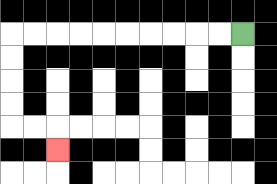{'start': '[10, 1]', 'end': '[2, 6]', 'path_directions': 'L,L,L,L,L,L,L,L,L,L,D,D,D,D,R,R,D', 'path_coordinates': '[[10, 1], [9, 1], [8, 1], [7, 1], [6, 1], [5, 1], [4, 1], [3, 1], [2, 1], [1, 1], [0, 1], [0, 2], [0, 3], [0, 4], [0, 5], [1, 5], [2, 5], [2, 6]]'}